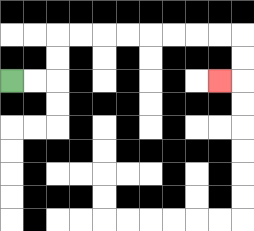{'start': '[0, 3]', 'end': '[9, 3]', 'path_directions': 'R,R,U,U,R,R,R,R,R,R,R,R,D,D,L', 'path_coordinates': '[[0, 3], [1, 3], [2, 3], [2, 2], [2, 1], [3, 1], [4, 1], [5, 1], [6, 1], [7, 1], [8, 1], [9, 1], [10, 1], [10, 2], [10, 3], [9, 3]]'}